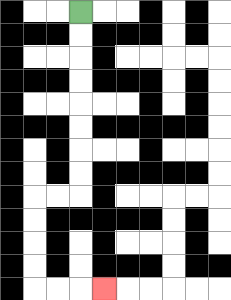{'start': '[3, 0]', 'end': '[4, 12]', 'path_directions': 'D,D,D,D,D,D,D,D,L,L,D,D,D,D,R,R,R', 'path_coordinates': '[[3, 0], [3, 1], [3, 2], [3, 3], [3, 4], [3, 5], [3, 6], [3, 7], [3, 8], [2, 8], [1, 8], [1, 9], [1, 10], [1, 11], [1, 12], [2, 12], [3, 12], [4, 12]]'}